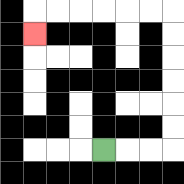{'start': '[4, 6]', 'end': '[1, 1]', 'path_directions': 'R,R,R,U,U,U,U,U,U,L,L,L,L,L,L,D', 'path_coordinates': '[[4, 6], [5, 6], [6, 6], [7, 6], [7, 5], [7, 4], [7, 3], [7, 2], [7, 1], [7, 0], [6, 0], [5, 0], [4, 0], [3, 0], [2, 0], [1, 0], [1, 1]]'}